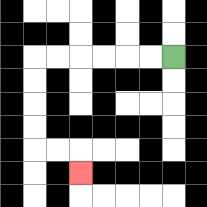{'start': '[7, 2]', 'end': '[3, 7]', 'path_directions': 'L,L,L,L,L,L,D,D,D,D,R,R,D', 'path_coordinates': '[[7, 2], [6, 2], [5, 2], [4, 2], [3, 2], [2, 2], [1, 2], [1, 3], [1, 4], [1, 5], [1, 6], [2, 6], [3, 6], [3, 7]]'}